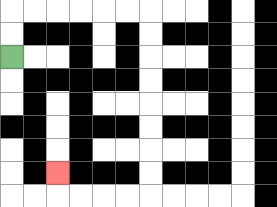{'start': '[0, 2]', 'end': '[2, 7]', 'path_directions': 'U,U,R,R,R,R,R,R,D,D,D,D,D,D,D,D,L,L,L,L,U', 'path_coordinates': '[[0, 2], [0, 1], [0, 0], [1, 0], [2, 0], [3, 0], [4, 0], [5, 0], [6, 0], [6, 1], [6, 2], [6, 3], [6, 4], [6, 5], [6, 6], [6, 7], [6, 8], [5, 8], [4, 8], [3, 8], [2, 8], [2, 7]]'}